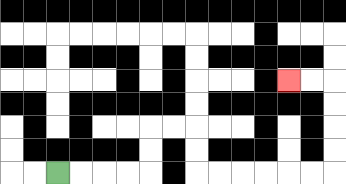{'start': '[2, 7]', 'end': '[12, 3]', 'path_directions': 'R,R,R,R,U,U,R,R,D,D,R,R,R,R,R,R,U,U,U,U,L,L', 'path_coordinates': '[[2, 7], [3, 7], [4, 7], [5, 7], [6, 7], [6, 6], [6, 5], [7, 5], [8, 5], [8, 6], [8, 7], [9, 7], [10, 7], [11, 7], [12, 7], [13, 7], [14, 7], [14, 6], [14, 5], [14, 4], [14, 3], [13, 3], [12, 3]]'}